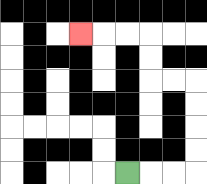{'start': '[5, 7]', 'end': '[3, 1]', 'path_directions': 'R,R,R,U,U,U,U,L,L,U,U,L,L,L', 'path_coordinates': '[[5, 7], [6, 7], [7, 7], [8, 7], [8, 6], [8, 5], [8, 4], [8, 3], [7, 3], [6, 3], [6, 2], [6, 1], [5, 1], [4, 1], [3, 1]]'}